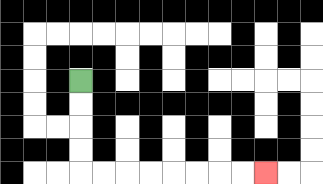{'start': '[3, 3]', 'end': '[11, 7]', 'path_directions': 'D,D,D,D,R,R,R,R,R,R,R,R', 'path_coordinates': '[[3, 3], [3, 4], [3, 5], [3, 6], [3, 7], [4, 7], [5, 7], [6, 7], [7, 7], [8, 7], [9, 7], [10, 7], [11, 7]]'}